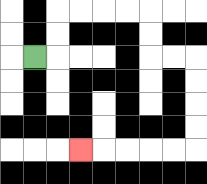{'start': '[1, 2]', 'end': '[3, 6]', 'path_directions': 'R,U,U,R,R,R,R,D,D,R,R,D,D,D,D,L,L,L,L,L', 'path_coordinates': '[[1, 2], [2, 2], [2, 1], [2, 0], [3, 0], [4, 0], [5, 0], [6, 0], [6, 1], [6, 2], [7, 2], [8, 2], [8, 3], [8, 4], [8, 5], [8, 6], [7, 6], [6, 6], [5, 6], [4, 6], [3, 6]]'}